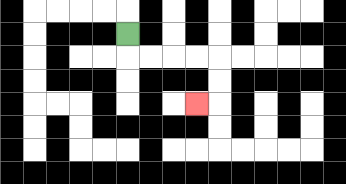{'start': '[5, 1]', 'end': '[8, 4]', 'path_directions': 'D,R,R,R,R,D,D,L', 'path_coordinates': '[[5, 1], [5, 2], [6, 2], [7, 2], [8, 2], [9, 2], [9, 3], [9, 4], [8, 4]]'}